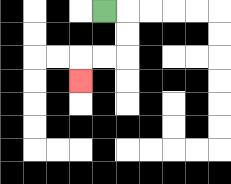{'start': '[4, 0]', 'end': '[3, 3]', 'path_directions': 'R,D,D,L,L,D', 'path_coordinates': '[[4, 0], [5, 0], [5, 1], [5, 2], [4, 2], [3, 2], [3, 3]]'}